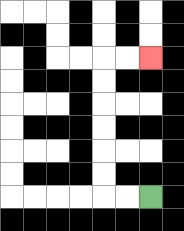{'start': '[6, 8]', 'end': '[6, 2]', 'path_directions': 'L,L,U,U,U,U,U,U,R,R', 'path_coordinates': '[[6, 8], [5, 8], [4, 8], [4, 7], [4, 6], [4, 5], [4, 4], [4, 3], [4, 2], [5, 2], [6, 2]]'}